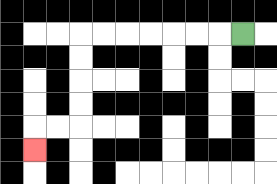{'start': '[10, 1]', 'end': '[1, 6]', 'path_directions': 'L,L,L,L,L,L,L,D,D,D,D,L,L,D', 'path_coordinates': '[[10, 1], [9, 1], [8, 1], [7, 1], [6, 1], [5, 1], [4, 1], [3, 1], [3, 2], [3, 3], [3, 4], [3, 5], [2, 5], [1, 5], [1, 6]]'}